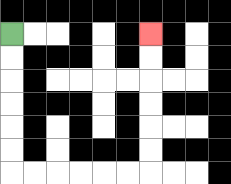{'start': '[0, 1]', 'end': '[6, 1]', 'path_directions': 'D,D,D,D,D,D,R,R,R,R,R,R,U,U,U,U,U,U', 'path_coordinates': '[[0, 1], [0, 2], [0, 3], [0, 4], [0, 5], [0, 6], [0, 7], [1, 7], [2, 7], [3, 7], [4, 7], [5, 7], [6, 7], [6, 6], [6, 5], [6, 4], [6, 3], [6, 2], [6, 1]]'}